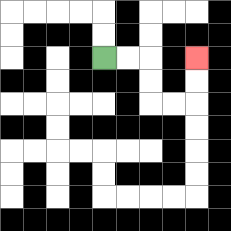{'start': '[4, 2]', 'end': '[8, 2]', 'path_directions': 'R,R,D,D,R,R,U,U', 'path_coordinates': '[[4, 2], [5, 2], [6, 2], [6, 3], [6, 4], [7, 4], [8, 4], [8, 3], [8, 2]]'}